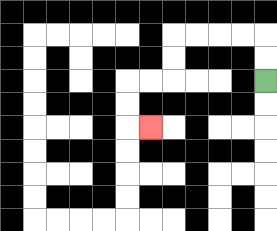{'start': '[11, 3]', 'end': '[6, 5]', 'path_directions': 'U,U,L,L,L,L,D,D,L,L,D,D,R', 'path_coordinates': '[[11, 3], [11, 2], [11, 1], [10, 1], [9, 1], [8, 1], [7, 1], [7, 2], [7, 3], [6, 3], [5, 3], [5, 4], [5, 5], [6, 5]]'}